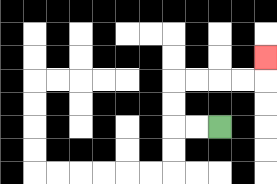{'start': '[9, 5]', 'end': '[11, 2]', 'path_directions': 'L,L,U,U,R,R,R,R,U', 'path_coordinates': '[[9, 5], [8, 5], [7, 5], [7, 4], [7, 3], [8, 3], [9, 3], [10, 3], [11, 3], [11, 2]]'}